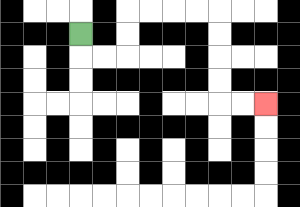{'start': '[3, 1]', 'end': '[11, 4]', 'path_directions': 'D,R,R,U,U,R,R,R,R,D,D,D,D,R,R', 'path_coordinates': '[[3, 1], [3, 2], [4, 2], [5, 2], [5, 1], [5, 0], [6, 0], [7, 0], [8, 0], [9, 0], [9, 1], [9, 2], [9, 3], [9, 4], [10, 4], [11, 4]]'}